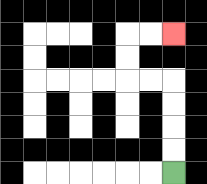{'start': '[7, 7]', 'end': '[7, 1]', 'path_directions': 'U,U,U,U,L,L,U,U,R,R', 'path_coordinates': '[[7, 7], [7, 6], [7, 5], [7, 4], [7, 3], [6, 3], [5, 3], [5, 2], [5, 1], [6, 1], [7, 1]]'}